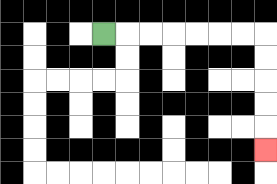{'start': '[4, 1]', 'end': '[11, 6]', 'path_directions': 'R,R,R,R,R,R,R,D,D,D,D,D', 'path_coordinates': '[[4, 1], [5, 1], [6, 1], [7, 1], [8, 1], [9, 1], [10, 1], [11, 1], [11, 2], [11, 3], [11, 4], [11, 5], [11, 6]]'}